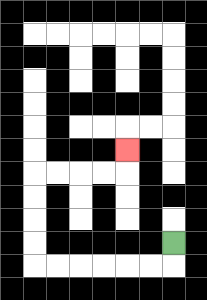{'start': '[7, 10]', 'end': '[5, 6]', 'path_directions': 'D,L,L,L,L,L,L,U,U,U,U,R,R,R,R,U', 'path_coordinates': '[[7, 10], [7, 11], [6, 11], [5, 11], [4, 11], [3, 11], [2, 11], [1, 11], [1, 10], [1, 9], [1, 8], [1, 7], [2, 7], [3, 7], [4, 7], [5, 7], [5, 6]]'}